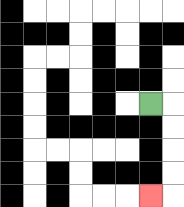{'start': '[6, 4]', 'end': '[6, 8]', 'path_directions': 'R,D,D,D,D,L', 'path_coordinates': '[[6, 4], [7, 4], [7, 5], [7, 6], [7, 7], [7, 8], [6, 8]]'}